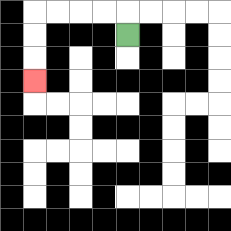{'start': '[5, 1]', 'end': '[1, 3]', 'path_directions': 'U,L,L,L,L,D,D,D', 'path_coordinates': '[[5, 1], [5, 0], [4, 0], [3, 0], [2, 0], [1, 0], [1, 1], [1, 2], [1, 3]]'}